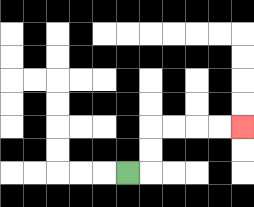{'start': '[5, 7]', 'end': '[10, 5]', 'path_directions': 'R,U,U,R,R,R,R', 'path_coordinates': '[[5, 7], [6, 7], [6, 6], [6, 5], [7, 5], [8, 5], [9, 5], [10, 5]]'}